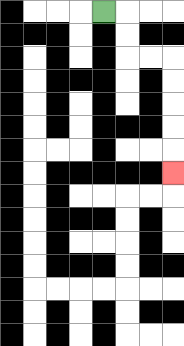{'start': '[4, 0]', 'end': '[7, 7]', 'path_directions': 'R,D,D,R,R,D,D,D,D,D', 'path_coordinates': '[[4, 0], [5, 0], [5, 1], [5, 2], [6, 2], [7, 2], [7, 3], [7, 4], [7, 5], [7, 6], [7, 7]]'}